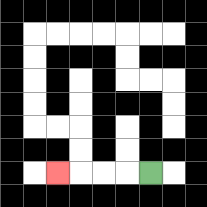{'start': '[6, 7]', 'end': '[2, 7]', 'path_directions': 'L,L,L,L', 'path_coordinates': '[[6, 7], [5, 7], [4, 7], [3, 7], [2, 7]]'}